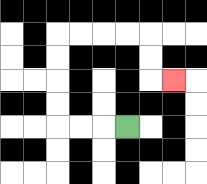{'start': '[5, 5]', 'end': '[7, 3]', 'path_directions': 'L,L,L,U,U,U,U,R,R,R,R,D,D,R', 'path_coordinates': '[[5, 5], [4, 5], [3, 5], [2, 5], [2, 4], [2, 3], [2, 2], [2, 1], [3, 1], [4, 1], [5, 1], [6, 1], [6, 2], [6, 3], [7, 3]]'}